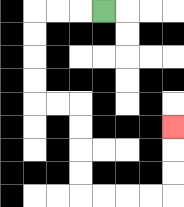{'start': '[4, 0]', 'end': '[7, 5]', 'path_directions': 'L,L,L,D,D,D,D,R,R,D,D,D,D,R,R,R,R,U,U,U', 'path_coordinates': '[[4, 0], [3, 0], [2, 0], [1, 0], [1, 1], [1, 2], [1, 3], [1, 4], [2, 4], [3, 4], [3, 5], [3, 6], [3, 7], [3, 8], [4, 8], [5, 8], [6, 8], [7, 8], [7, 7], [7, 6], [7, 5]]'}